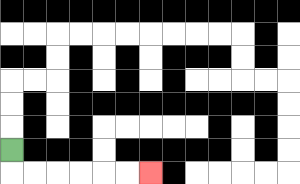{'start': '[0, 6]', 'end': '[6, 7]', 'path_directions': 'D,R,R,R,R,R,R', 'path_coordinates': '[[0, 6], [0, 7], [1, 7], [2, 7], [3, 7], [4, 7], [5, 7], [6, 7]]'}